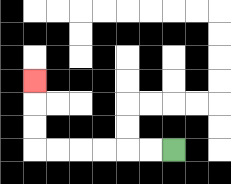{'start': '[7, 6]', 'end': '[1, 3]', 'path_directions': 'L,L,L,L,L,L,U,U,U', 'path_coordinates': '[[7, 6], [6, 6], [5, 6], [4, 6], [3, 6], [2, 6], [1, 6], [1, 5], [1, 4], [1, 3]]'}